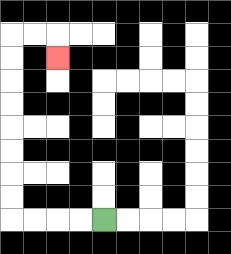{'start': '[4, 9]', 'end': '[2, 2]', 'path_directions': 'L,L,L,L,U,U,U,U,U,U,U,U,R,R,D', 'path_coordinates': '[[4, 9], [3, 9], [2, 9], [1, 9], [0, 9], [0, 8], [0, 7], [0, 6], [0, 5], [0, 4], [0, 3], [0, 2], [0, 1], [1, 1], [2, 1], [2, 2]]'}